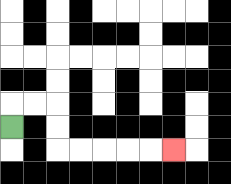{'start': '[0, 5]', 'end': '[7, 6]', 'path_directions': 'U,R,R,D,D,R,R,R,R,R', 'path_coordinates': '[[0, 5], [0, 4], [1, 4], [2, 4], [2, 5], [2, 6], [3, 6], [4, 6], [5, 6], [6, 6], [7, 6]]'}